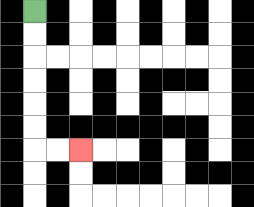{'start': '[1, 0]', 'end': '[3, 6]', 'path_directions': 'D,D,D,D,D,D,R,R', 'path_coordinates': '[[1, 0], [1, 1], [1, 2], [1, 3], [1, 4], [1, 5], [1, 6], [2, 6], [3, 6]]'}